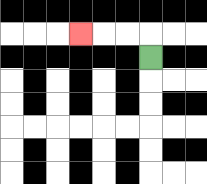{'start': '[6, 2]', 'end': '[3, 1]', 'path_directions': 'U,L,L,L', 'path_coordinates': '[[6, 2], [6, 1], [5, 1], [4, 1], [3, 1]]'}